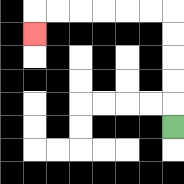{'start': '[7, 5]', 'end': '[1, 1]', 'path_directions': 'U,U,U,U,U,L,L,L,L,L,L,D', 'path_coordinates': '[[7, 5], [7, 4], [7, 3], [7, 2], [7, 1], [7, 0], [6, 0], [5, 0], [4, 0], [3, 0], [2, 0], [1, 0], [1, 1]]'}